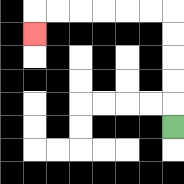{'start': '[7, 5]', 'end': '[1, 1]', 'path_directions': 'U,U,U,U,U,L,L,L,L,L,L,D', 'path_coordinates': '[[7, 5], [7, 4], [7, 3], [7, 2], [7, 1], [7, 0], [6, 0], [5, 0], [4, 0], [3, 0], [2, 0], [1, 0], [1, 1]]'}